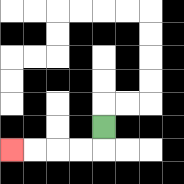{'start': '[4, 5]', 'end': '[0, 6]', 'path_directions': 'D,L,L,L,L', 'path_coordinates': '[[4, 5], [4, 6], [3, 6], [2, 6], [1, 6], [0, 6]]'}